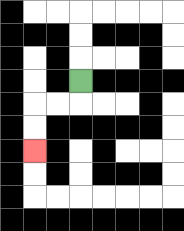{'start': '[3, 3]', 'end': '[1, 6]', 'path_directions': 'D,L,L,D,D', 'path_coordinates': '[[3, 3], [3, 4], [2, 4], [1, 4], [1, 5], [1, 6]]'}